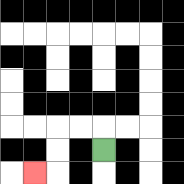{'start': '[4, 6]', 'end': '[1, 7]', 'path_directions': 'U,L,L,D,D,L', 'path_coordinates': '[[4, 6], [4, 5], [3, 5], [2, 5], [2, 6], [2, 7], [1, 7]]'}